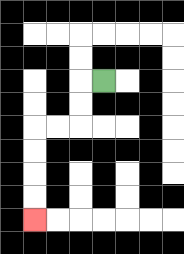{'start': '[4, 3]', 'end': '[1, 9]', 'path_directions': 'L,D,D,L,L,D,D,D,D', 'path_coordinates': '[[4, 3], [3, 3], [3, 4], [3, 5], [2, 5], [1, 5], [1, 6], [1, 7], [1, 8], [1, 9]]'}